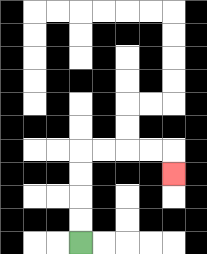{'start': '[3, 10]', 'end': '[7, 7]', 'path_directions': 'U,U,U,U,R,R,R,R,D', 'path_coordinates': '[[3, 10], [3, 9], [3, 8], [3, 7], [3, 6], [4, 6], [5, 6], [6, 6], [7, 6], [7, 7]]'}